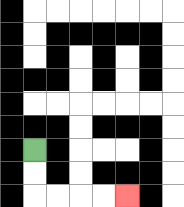{'start': '[1, 6]', 'end': '[5, 8]', 'path_directions': 'D,D,R,R,R,R', 'path_coordinates': '[[1, 6], [1, 7], [1, 8], [2, 8], [3, 8], [4, 8], [5, 8]]'}